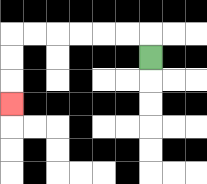{'start': '[6, 2]', 'end': '[0, 4]', 'path_directions': 'U,L,L,L,L,L,L,D,D,D', 'path_coordinates': '[[6, 2], [6, 1], [5, 1], [4, 1], [3, 1], [2, 1], [1, 1], [0, 1], [0, 2], [0, 3], [0, 4]]'}